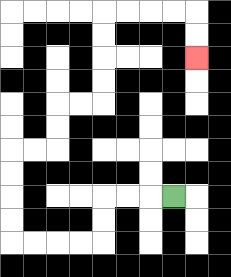{'start': '[7, 8]', 'end': '[8, 2]', 'path_directions': 'L,L,L,D,D,L,L,L,L,U,U,U,U,R,R,U,U,R,R,U,U,U,U,R,R,R,R,D,D', 'path_coordinates': '[[7, 8], [6, 8], [5, 8], [4, 8], [4, 9], [4, 10], [3, 10], [2, 10], [1, 10], [0, 10], [0, 9], [0, 8], [0, 7], [0, 6], [1, 6], [2, 6], [2, 5], [2, 4], [3, 4], [4, 4], [4, 3], [4, 2], [4, 1], [4, 0], [5, 0], [6, 0], [7, 0], [8, 0], [8, 1], [8, 2]]'}